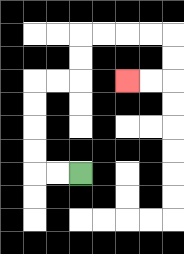{'start': '[3, 7]', 'end': '[5, 3]', 'path_directions': 'L,L,U,U,U,U,R,R,U,U,R,R,R,R,D,D,L,L', 'path_coordinates': '[[3, 7], [2, 7], [1, 7], [1, 6], [1, 5], [1, 4], [1, 3], [2, 3], [3, 3], [3, 2], [3, 1], [4, 1], [5, 1], [6, 1], [7, 1], [7, 2], [7, 3], [6, 3], [5, 3]]'}